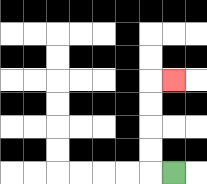{'start': '[7, 7]', 'end': '[7, 3]', 'path_directions': 'L,U,U,U,U,R', 'path_coordinates': '[[7, 7], [6, 7], [6, 6], [6, 5], [6, 4], [6, 3], [7, 3]]'}